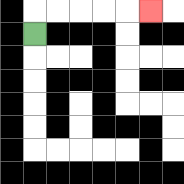{'start': '[1, 1]', 'end': '[6, 0]', 'path_directions': 'U,R,R,R,R,R', 'path_coordinates': '[[1, 1], [1, 0], [2, 0], [3, 0], [4, 0], [5, 0], [6, 0]]'}